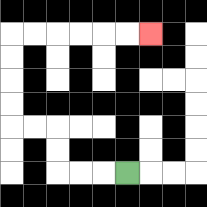{'start': '[5, 7]', 'end': '[6, 1]', 'path_directions': 'L,L,L,U,U,L,L,U,U,U,U,R,R,R,R,R,R', 'path_coordinates': '[[5, 7], [4, 7], [3, 7], [2, 7], [2, 6], [2, 5], [1, 5], [0, 5], [0, 4], [0, 3], [0, 2], [0, 1], [1, 1], [2, 1], [3, 1], [4, 1], [5, 1], [6, 1]]'}